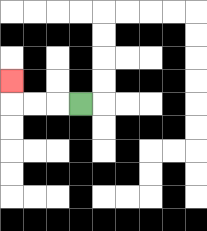{'start': '[3, 4]', 'end': '[0, 3]', 'path_directions': 'L,L,L,U', 'path_coordinates': '[[3, 4], [2, 4], [1, 4], [0, 4], [0, 3]]'}